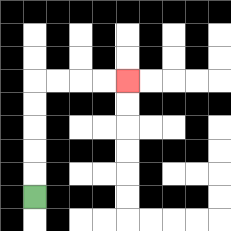{'start': '[1, 8]', 'end': '[5, 3]', 'path_directions': 'U,U,U,U,U,R,R,R,R', 'path_coordinates': '[[1, 8], [1, 7], [1, 6], [1, 5], [1, 4], [1, 3], [2, 3], [3, 3], [4, 3], [5, 3]]'}